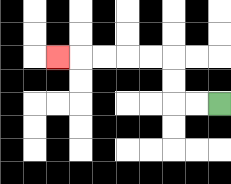{'start': '[9, 4]', 'end': '[2, 2]', 'path_directions': 'L,L,U,U,L,L,L,L,L', 'path_coordinates': '[[9, 4], [8, 4], [7, 4], [7, 3], [7, 2], [6, 2], [5, 2], [4, 2], [3, 2], [2, 2]]'}